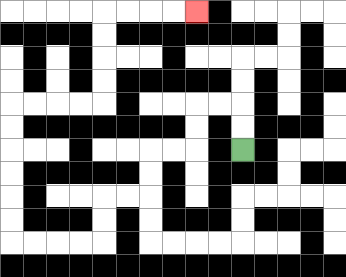{'start': '[10, 6]', 'end': '[8, 0]', 'path_directions': 'U,U,L,L,D,D,L,L,D,D,L,L,D,D,L,L,L,L,U,U,U,U,U,U,R,R,R,R,U,U,U,U,R,R,R,R', 'path_coordinates': '[[10, 6], [10, 5], [10, 4], [9, 4], [8, 4], [8, 5], [8, 6], [7, 6], [6, 6], [6, 7], [6, 8], [5, 8], [4, 8], [4, 9], [4, 10], [3, 10], [2, 10], [1, 10], [0, 10], [0, 9], [0, 8], [0, 7], [0, 6], [0, 5], [0, 4], [1, 4], [2, 4], [3, 4], [4, 4], [4, 3], [4, 2], [4, 1], [4, 0], [5, 0], [6, 0], [7, 0], [8, 0]]'}